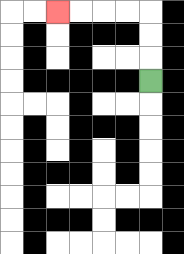{'start': '[6, 3]', 'end': '[2, 0]', 'path_directions': 'U,U,U,L,L,L,L', 'path_coordinates': '[[6, 3], [6, 2], [6, 1], [6, 0], [5, 0], [4, 0], [3, 0], [2, 0]]'}